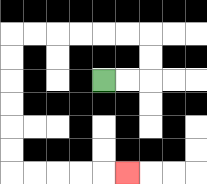{'start': '[4, 3]', 'end': '[5, 7]', 'path_directions': 'R,R,U,U,L,L,L,L,L,L,D,D,D,D,D,D,R,R,R,R,R', 'path_coordinates': '[[4, 3], [5, 3], [6, 3], [6, 2], [6, 1], [5, 1], [4, 1], [3, 1], [2, 1], [1, 1], [0, 1], [0, 2], [0, 3], [0, 4], [0, 5], [0, 6], [0, 7], [1, 7], [2, 7], [3, 7], [4, 7], [5, 7]]'}